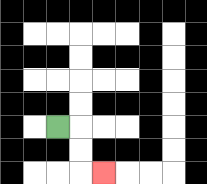{'start': '[2, 5]', 'end': '[4, 7]', 'path_directions': 'R,D,D,R', 'path_coordinates': '[[2, 5], [3, 5], [3, 6], [3, 7], [4, 7]]'}